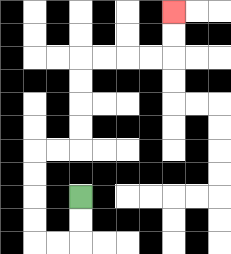{'start': '[3, 8]', 'end': '[7, 0]', 'path_directions': 'D,D,L,L,U,U,U,U,R,R,U,U,U,U,R,R,R,R,U,U', 'path_coordinates': '[[3, 8], [3, 9], [3, 10], [2, 10], [1, 10], [1, 9], [1, 8], [1, 7], [1, 6], [2, 6], [3, 6], [3, 5], [3, 4], [3, 3], [3, 2], [4, 2], [5, 2], [6, 2], [7, 2], [7, 1], [7, 0]]'}